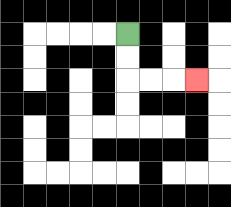{'start': '[5, 1]', 'end': '[8, 3]', 'path_directions': 'D,D,R,R,R', 'path_coordinates': '[[5, 1], [5, 2], [5, 3], [6, 3], [7, 3], [8, 3]]'}